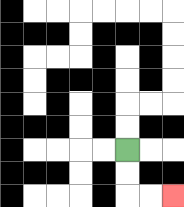{'start': '[5, 6]', 'end': '[7, 8]', 'path_directions': 'D,D,R,R', 'path_coordinates': '[[5, 6], [5, 7], [5, 8], [6, 8], [7, 8]]'}